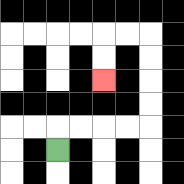{'start': '[2, 6]', 'end': '[4, 3]', 'path_directions': 'U,R,R,R,R,U,U,U,U,L,L,D,D', 'path_coordinates': '[[2, 6], [2, 5], [3, 5], [4, 5], [5, 5], [6, 5], [6, 4], [6, 3], [6, 2], [6, 1], [5, 1], [4, 1], [4, 2], [4, 3]]'}